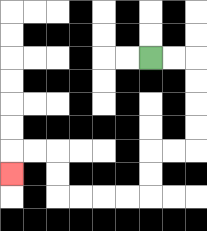{'start': '[6, 2]', 'end': '[0, 7]', 'path_directions': 'R,R,D,D,D,D,L,L,D,D,L,L,L,L,U,U,L,L,D', 'path_coordinates': '[[6, 2], [7, 2], [8, 2], [8, 3], [8, 4], [8, 5], [8, 6], [7, 6], [6, 6], [6, 7], [6, 8], [5, 8], [4, 8], [3, 8], [2, 8], [2, 7], [2, 6], [1, 6], [0, 6], [0, 7]]'}